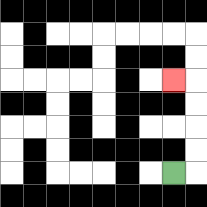{'start': '[7, 7]', 'end': '[7, 3]', 'path_directions': 'R,U,U,U,U,L', 'path_coordinates': '[[7, 7], [8, 7], [8, 6], [8, 5], [8, 4], [8, 3], [7, 3]]'}